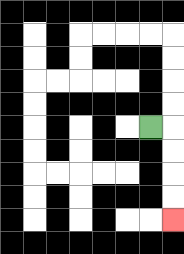{'start': '[6, 5]', 'end': '[7, 9]', 'path_directions': 'R,D,D,D,D', 'path_coordinates': '[[6, 5], [7, 5], [7, 6], [7, 7], [7, 8], [7, 9]]'}